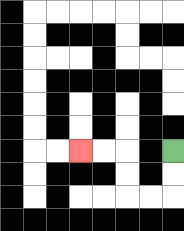{'start': '[7, 6]', 'end': '[3, 6]', 'path_directions': 'D,D,L,L,U,U,L,L', 'path_coordinates': '[[7, 6], [7, 7], [7, 8], [6, 8], [5, 8], [5, 7], [5, 6], [4, 6], [3, 6]]'}